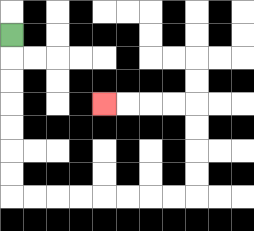{'start': '[0, 1]', 'end': '[4, 4]', 'path_directions': 'D,D,D,D,D,D,D,R,R,R,R,R,R,R,R,U,U,U,U,L,L,L,L', 'path_coordinates': '[[0, 1], [0, 2], [0, 3], [0, 4], [0, 5], [0, 6], [0, 7], [0, 8], [1, 8], [2, 8], [3, 8], [4, 8], [5, 8], [6, 8], [7, 8], [8, 8], [8, 7], [8, 6], [8, 5], [8, 4], [7, 4], [6, 4], [5, 4], [4, 4]]'}